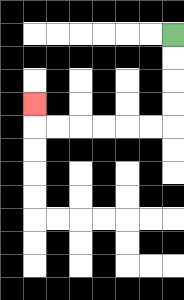{'start': '[7, 1]', 'end': '[1, 4]', 'path_directions': 'D,D,D,D,L,L,L,L,L,L,U', 'path_coordinates': '[[7, 1], [7, 2], [7, 3], [7, 4], [7, 5], [6, 5], [5, 5], [4, 5], [3, 5], [2, 5], [1, 5], [1, 4]]'}